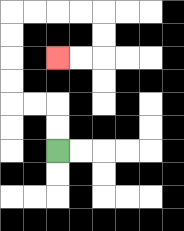{'start': '[2, 6]', 'end': '[2, 2]', 'path_directions': 'U,U,L,L,U,U,U,U,R,R,R,R,D,D,L,L', 'path_coordinates': '[[2, 6], [2, 5], [2, 4], [1, 4], [0, 4], [0, 3], [0, 2], [0, 1], [0, 0], [1, 0], [2, 0], [3, 0], [4, 0], [4, 1], [4, 2], [3, 2], [2, 2]]'}